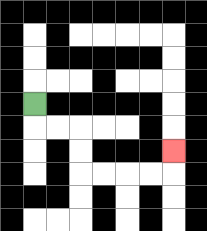{'start': '[1, 4]', 'end': '[7, 6]', 'path_directions': 'D,R,R,D,D,R,R,R,R,U', 'path_coordinates': '[[1, 4], [1, 5], [2, 5], [3, 5], [3, 6], [3, 7], [4, 7], [5, 7], [6, 7], [7, 7], [7, 6]]'}